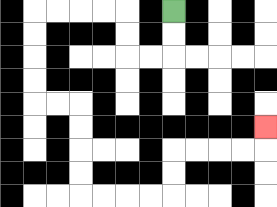{'start': '[7, 0]', 'end': '[11, 5]', 'path_directions': 'D,D,L,L,U,U,L,L,L,L,D,D,D,D,R,R,D,D,D,D,R,R,R,R,U,U,R,R,R,R,U', 'path_coordinates': '[[7, 0], [7, 1], [7, 2], [6, 2], [5, 2], [5, 1], [5, 0], [4, 0], [3, 0], [2, 0], [1, 0], [1, 1], [1, 2], [1, 3], [1, 4], [2, 4], [3, 4], [3, 5], [3, 6], [3, 7], [3, 8], [4, 8], [5, 8], [6, 8], [7, 8], [7, 7], [7, 6], [8, 6], [9, 6], [10, 6], [11, 6], [11, 5]]'}